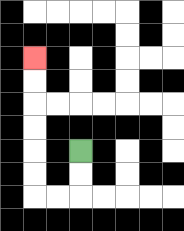{'start': '[3, 6]', 'end': '[1, 2]', 'path_directions': 'D,D,L,L,U,U,U,U,U,U', 'path_coordinates': '[[3, 6], [3, 7], [3, 8], [2, 8], [1, 8], [1, 7], [1, 6], [1, 5], [1, 4], [1, 3], [1, 2]]'}